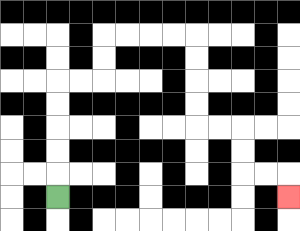{'start': '[2, 8]', 'end': '[12, 8]', 'path_directions': 'U,U,U,U,U,R,R,U,U,R,R,R,R,D,D,D,D,R,R,D,D,R,R,D', 'path_coordinates': '[[2, 8], [2, 7], [2, 6], [2, 5], [2, 4], [2, 3], [3, 3], [4, 3], [4, 2], [4, 1], [5, 1], [6, 1], [7, 1], [8, 1], [8, 2], [8, 3], [8, 4], [8, 5], [9, 5], [10, 5], [10, 6], [10, 7], [11, 7], [12, 7], [12, 8]]'}